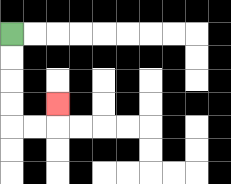{'start': '[0, 1]', 'end': '[2, 4]', 'path_directions': 'D,D,D,D,R,R,U', 'path_coordinates': '[[0, 1], [0, 2], [0, 3], [0, 4], [0, 5], [1, 5], [2, 5], [2, 4]]'}